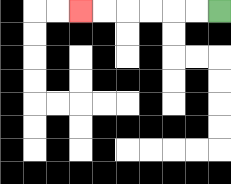{'start': '[9, 0]', 'end': '[3, 0]', 'path_directions': 'L,L,L,L,L,L', 'path_coordinates': '[[9, 0], [8, 0], [7, 0], [6, 0], [5, 0], [4, 0], [3, 0]]'}